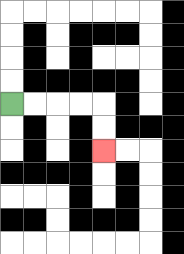{'start': '[0, 4]', 'end': '[4, 6]', 'path_directions': 'R,R,R,R,D,D', 'path_coordinates': '[[0, 4], [1, 4], [2, 4], [3, 4], [4, 4], [4, 5], [4, 6]]'}